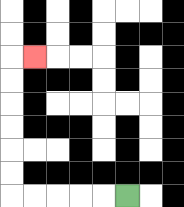{'start': '[5, 8]', 'end': '[1, 2]', 'path_directions': 'L,L,L,L,L,U,U,U,U,U,U,R', 'path_coordinates': '[[5, 8], [4, 8], [3, 8], [2, 8], [1, 8], [0, 8], [0, 7], [0, 6], [0, 5], [0, 4], [0, 3], [0, 2], [1, 2]]'}